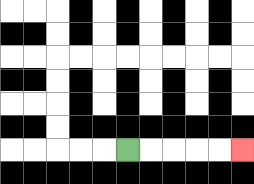{'start': '[5, 6]', 'end': '[10, 6]', 'path_directions': 'R,R,R,R,R', 'path_coordinates': '[[5, 6], [6, 6], [7, 6], [8, 6], [9, 6], [10, 6]]'}